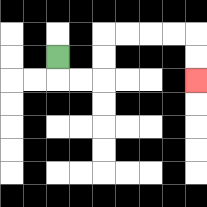{'start': '[2, 2]', 'end': '[8, 3]', 'path_directions': 'D,R,R,U,U,R,R,R,R,D,D', 'path_coordinates': '[[2, 2], [2, 3], [3, 3], [4, 3], [4, 2], [4, 1], [5, 1], [6, 1], [7, 1], [8, 1], [8, 2], [8, 3]]'}